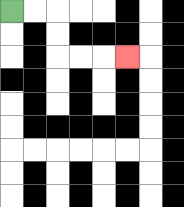{'start': '[0, 0]', 'end': '[5, 2]', 'path_directions': 'R,R,D,D,R,R,R', 'path_coordinates': '[[0, 0], [1, 0], [2, 0], [2, 1], [2, 2], [3, 2], [4, 2], [5, 2]]'}